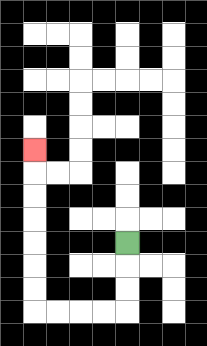{'start': '[5, 10]', 'end': '[1, 6]', 'path_directions': 'D,D,D,L,L,L,L,U,U,U,U,U,U,U', 'path_coordinates': '[[5, 10], [5, 11], [5, 12], [5, 13], [4, 13], [3, 13], [2, 13], [1, 13], [1, 12], [1, 11], [1, 10], [1, 9], [1, 8], [1, 7], [1, 6]]'}